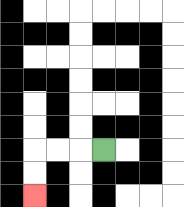{'start': '[4, 6]', 'end': '[1, 8]', 'path_directions': 'L,L,L,D,D', 'path_coordinates': '[[4, 6], [3, 6], [2, 6], [1, 6], [1, 7], [1, 8]]'}